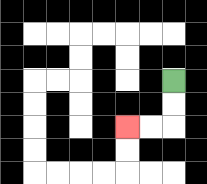{'start': '[7, 3]', 'end': '[5, 5]', 'path_directions': 'D,D,L,L', 'path_coordinates': '[[7, 3], [7, 4], [7, 5], [6, 5], [5, 5]]'}